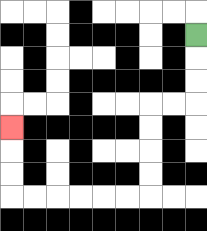{'start': '[8, 1]', 'end': '[0, 5]', 'path_directions': 'D,D,D,L,L,D,D,D,D,L,L,L,L,L,L,U,U,U', 'path_coordinates': '[[8, 1], [8, 2], [8, 3], [8, 4], [7, 4], [6, 4], [6, 5], [6, 6], [6, 7], [6, 8], [5, 8], [4, 8], [3, 8], [2, 8], [1, 8], [0, 8], [0, 7], [0, 6], [0, 5]]'}